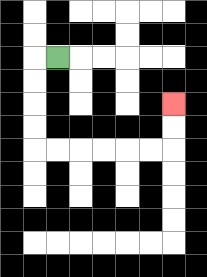{'start': '[2, 2]', 'end': '[7, 4]', 'path_directions': 'L,D,D,D,D,R,R,R,R,R,R,U,U', 'path_coordinates': '[[2, 2], [1, 2], [1, 3], [1, 4], [1, 5], [1, 6], [2, 6], [3, 6], [4, 6], [5, 6], [6, 6], [7, 6], [7, 5], [7, 4]]'}